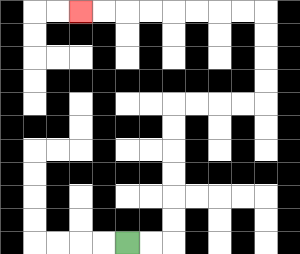{'start': '[5, 10]', 'end': '[3, 0]', 'path_directions': 'R,R,U,U,U,U,U,U,R,R,R,R,U,U,U,U,L,L,L,L,L,L,L,L', 'path_coordinates': '[[5, 10], [6, 10], [7, 10], [7, 9], [7, 8], [7, 7], [7, 6], [7, 5], [7, 4], [8, 4], [9, 4], [10, 4], [11, 4], [11, 3], [11, 2], [11, 1], [11, 0], [10, 0], [9, 0], [8, 0], [7, 0], [6, 0], [5, 0], [4, 0], [3, 0]]'}